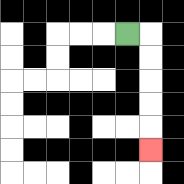{'start': '[5, 1]', 'end': '[6, 6]', 'path_directions': 'R,D,D,D,D,D', 'path_coordinates': '[[5, 1], [6, 1], [6, 2], [6, 3], [6, 4], [6, 5], [6, 6]]'}